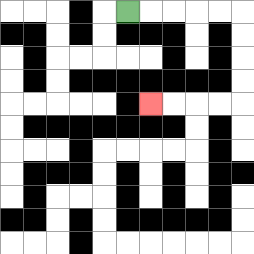{'start': '[5, 0]', 'end': '[6, 4]', 'path_directions': 'R,R,R,R,R,D,D,D,D,L,L,L,L', 'path_coordinates': '[[5, 0], [6, 0], [7, 0], [8, 0], [9, 0], [10, 0], [10, 1], [10, 2], [10, 3], [10, 4], [9, 4], [8, 4], [7, 4], [6, 4]]'}